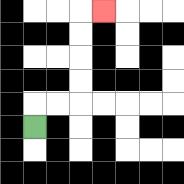{'start': '[1, 5]', 'end': '[4, 0]', 'path_directions': 'U,R,R,U,U,U,U,R', 'path_coordinates': '[[1, 5], [1, 4], [2, 4], [3, 4], [3, 3], [3, 2], [3, 1], [3, 0], [4, 0]]'}